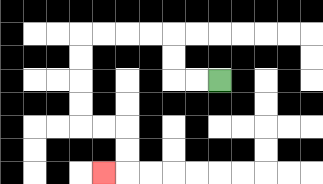{'start': '[9, 3]', 'end': '[4, 7]', 'path_directions': 'L,L,U,U,L,L,L,L,D,D,D,D,R,R,D,D,L', 'path_coordinates': '[[9, 3], [8, 3], [7, 3], [7, 2], [7, 1], [6, 1], [5, 1], [4, 1], [3, 1], [3, 2], [3, 3], [3, 4], [3, 5], [4, 5], [5, 5], [5, 6], [5, 7], [4, 7]]'}